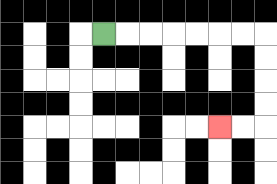{'start': '[4, 1]', 'end': '[9, 5]', 'path_directions': 'R,R,R,R,R,R,R,D,D,D,D,L,L', 'path_coordinates': '[[4, 1], [5, 1], [6, 1], [7, 1], [8, 1], [9, 1], [10, 1], [11, 1], [11, 2], [11, 3], [11, 4], [11, 5], [10, 5], [9, 5]]'}